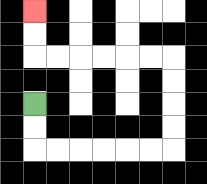{'start': '[1, 4]', 'end': '[1, 0]', 'path_directions': 'D,D,R,R,R,R,R,R,U,U,U,U,L,L,L,L,L,L,U,U', 'path_coordinates': '[[1, 4], [1, 5], [1, 6], [2, 6], [3, 6], [4, 6], [5, 6], [6, 6], [7, 6], [7, 5], [7, 4], [7, 3], [7, 2], [6, 2], [5, 2], [4, 2], [3, 2], [2, 2], [1, 2], [1, 1], [1, 0]]'}